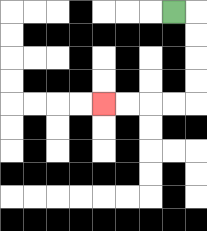{'start': '[7, 0]', 'end': '[4, 4]', 'path_directions': 'R,D,D,D,D,L,L,L,L', 'path_coordinates': '[[7, 0], [8, 0], [8, 1], [8, 2], [8, 3], [8, 4], [7, 4], [6, 4], [5, 4], [4, 4]]'}